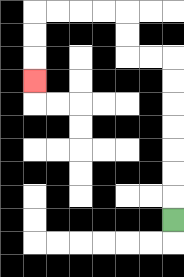{'start': '[7, 9]', 'end': '[1, 3]', 'path_directions': 'U,U,U,U,U,U,U,L,L,U,U,L,L,L,L,D,D,D', 'path_coordinates': '[[7, 9], [7, 8], [7, 7], [7, 6], [7, 5], [7, 4], [7, 3], [7, 2], [6, 2], [5, 2], [5, 1], [5, 0], [4, 0], [3, 0], [2, 0], [1, 0], [1, 1], [1, 2], [1, 3]]'}